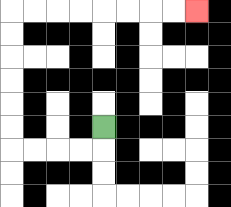{'start': '[4, 5]', 'end': '[8, 0]', 'path_directions': 'D,L,L,L,L,U,U,U,U,U,U,R,R,R,R,R,R,R,R', 'path_coordinates': '[[4, 5], [4, 6], [3, 6], [2, 6], [1, 6], [0, 6], [0, 5], [0, 4], [0, 3], [0, 2], [0, 1], [0, 0], [1, 0], [2, 0], [3, 0], [4, 0], [5, 0], [6, 0], [7, 0], [8, 0]]'}